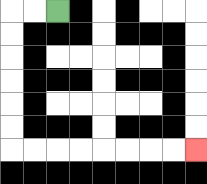{'start': '[2, 0]', 'end': '[8, 6]', 'path_directions': 'L,L,D,D,D,D,D,D,R,R,R,R,R,R,R,R', 'path_coordinates': '[[2, 0], [1, 0], [0, 0], [0, 1], [0, 2], [0, 3], [0, 4], [0, 5], [0, 6], [1, 6], [2, 6], [3, 6], [4, 6], [5, 6], [6, 6], [7, 6], [8, 6]]'}